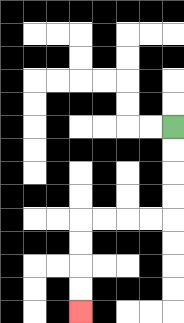{'start': '[7, 5]', 'end': '[3, 13]', 'path_directions': 'D,D,D,D,L,L,L,L,D,D,D,D', 'path_coordinates': '[[7, 5], [7, 6], [7, 7], [7, 8], [7, 9], [6, 9], [5, 9], [4, 9], [3, 9], [3, 10], [3, 11], [3, 12], [3, 13]]'}